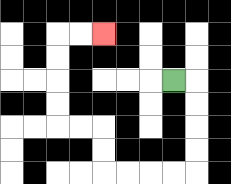{'start': '[7, 3]', 'end': '[4, 1]', 'path_directions': 'R,D,D,D,D,L,L,L,L,U,U,L,L,U,U,U,U,R,R', 'path_coordinates': '[[7, 3], [8, 3], [8, 4], [8, 5], [8, 6], [8, 7], [7, 7], [6, 7], [5, 7], [4, 7], [4, 6], [4, 5], [3, 5], [2, 5], [2, 4], [2, 3], [2, 2], [2, 1], [3, 1], [4, 1]]'}